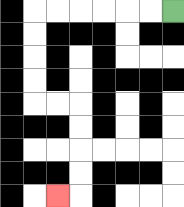{'start': '[7, 0]', 'end': '[2, 8]', 'path_directions': 'L,L,L,L,L,L,D,D,D,D,R,R,D,D,D,D,L', 'path_coordinates': '[[7, 0], [6, 0], [5, 0], [4, 0], [3, 0], [2, 0], [1, 0], [1, 1], [1, 2], [1, 3], [1, 4], [2, 4], [3, 4], [3, 5], [3, 6], [3, 7], [3, 8], [2, 8]]'}